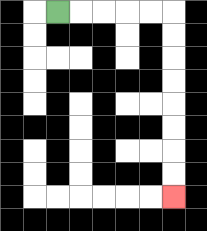{'start': '[2, 0]', 'end': '[7, 8]', 'path_directions': 'R,R,R,R,R,D,D,D,D,D,D,D,D', 'path_coordinates': '[[2, 0], [3, 0], [4, 0], [5, 0], [6, 0], [7, 0], [7, 1], [7, 2], [7, 3], [7, 4], [7, 5], [7, 6], [7, 7], [7, 8]]'}